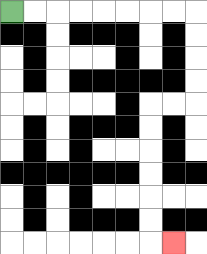{'start': '[0, 0]', 'end': '[7, 10]', 'path_directions': 'R,R,R,R,R,R,R,R,D,D,D,D,L,L,D,D,D,D,D,D,R', 'path_coordinates': '[[0, 0], [1, 0], [2, 0], [3, 0], [4, 0], [5, 0], [6, 0], [7, 0], [8, 0], [8, 1], [8, 2], [8, 3], [8, 4], [7, 4], [6, 4], [6, 5], [6, 6], [6, 7], [6, 8], [6, 9], [6, 10], [7, 10]]'}